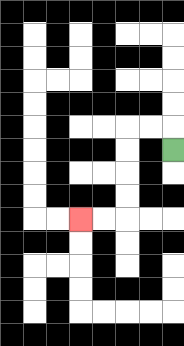{'start': '[7, 6]', 'end': '[3, 9]', 'path_directions': 'U,L,L,D,D,D,D,L,L', 'path_coordinates': '[[7, 6], [7, 5], [6, 5], [5, 5], [5, 6], [5, 7], [5, 8], [5, 9], [4, 9], [3, 9]]'}